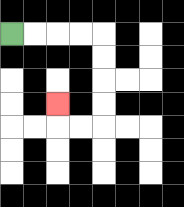{'start': '[0, 1]', 'end': '[2, 4]', 'path_directions': 'R,R,R,R,D,D,D,D,L,L,U', 'path_coordinates': '[[0, 1], [1, 1], [2, 1], [3, 1], [4, 1], [4, 2], [4, 3], [4, 4], [4, 5], [3, 5], [2, 5], [2, 4]]'}